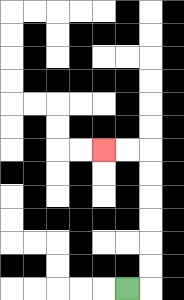{'start': '[5, 12]', 'end': '[4, 6]', 'path_directions': 'R,U,U,U,U,U,U,L,L', 'path_coordinates': '[[5, 12], [6, 12], [6, 11], [6, 10], [6, 9], [6, 8], [6, 7], [6, 6], [5, 6], [4, 6]]'}